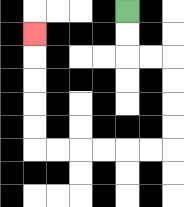{'start': '[5, 0]', 'end': '[1, 1]', 'path_directions': 'D,D,R,R,D,D,D,D,L,L,L,L,L,L,U,U,U,U,U', 'path_coordinates': '[[5, 0], [5, 1], [5, 2], [6, 2], [7, 2], [7, 3], [7, 4], [7, 5], [7, 6], [6, 6], [5, 6], [4, 6], [3, 6], [2, 6], [1, 6], [1, 5], [1, 4], [1, 3], [1, 2], [1, 1]]'}